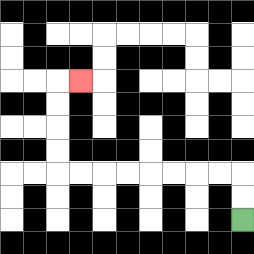{'start': '[10, 9]', 'end': '[3, 3]', 'path_directions': 'U,U,L,L,L,L,L,L,L,L,U,U,U,U,R', 'path_coordinates': '[[10, 9], [10, 8], [10, 7], [9, 7], [8, 7], [7, 7], [6, 7], [5, 7], [4, 7], [3, 7], [2, 7], [2, 6], [2, 5], [2, 4], [2, 3], [3, 3]]'}